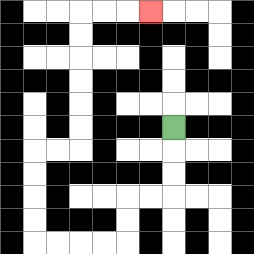{'start': '[7, 5]', 'end': '[6, 0]', 'path_directions': 'D,D,D,L,L,D,D,L,L,L,L,U,U,U,U,R,R,U,U,U,U,U,U,R,R,R', 'path_coordinates': '[[7, 5], [7, 6], [7, 7], [7, 8], [6, 8], [5, 8], [5, 9], [5, 10], [4, 10], [3, 10], [2, 10], [1, 10], [1, 9], [1, 8], [1, 7], [1, 6], [2, 6], [3, 6], [3, 5], [3, 4], [3, 3], [3, 2], [3, 1], [3, 0], [4, 0], [5, 0], [6, 0]]'}